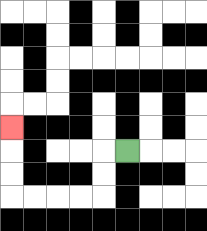{'start': '[5, 6]', 'end': '[0, 5]', 'path_directions': 'L,D,D,L,L,L,L,U,U,U', 'path_coordinates': '[[5, 6], [4, 6], [4, 7], [4, 8], [3, 8], [2, 8], [1, 8], [0, 8], [0, 7], [0, 6], [0, 5]]'}